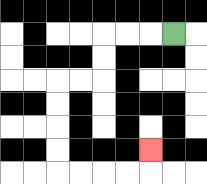{'start': '[7, 1]', 'end': '[6, 6]', 'path_directions': 'L,L,L,D,D,L,L,D,D,D,D,R,R,R,R,U', 'path_coordinates': '[[7, 1], [6, 1], [5, 1], [4, 1], [4, 2], [4, 3], [3, 3], [2, 3], [2, 4], [2, 5], [2, 6], [2, 7], [3, 7], [4, 7], [5, 7], [6, 7], [6, 6]]'}